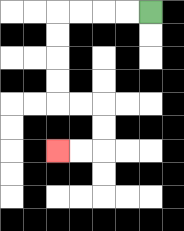{'start': '[6, 0]', 'end': '[2, 6]', 'path_directions': 'L,L,L,L,D,D,D,D,R,R,D,D,L,L', 'path_coordinates': '[[6, 0], [5, 0], [4, 0], [3, 0], [2, 0], [2, 1], [2, 2], [2, 3], [2, 4], [3, 4], [4, 4], [4, 5], [4, 6], [3, 6], [2, 6]]'}